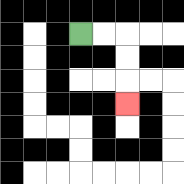{'start': '[3, 1]', 'end': '[5, 4]', 'path_directions': 'R,R,D,D,D', 'path_coordinates': '[[3, 1], [4, 1], [5, 1], [5, 2], [5, 3], [5, 4]]'}